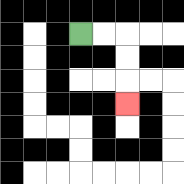{'start': '[3, 1]', 'end': '[5, 4]', 'path_directions': 'R,R,D,D,D', 'path_coordinates': '[[3, 1], [4, 1], [5, 1], [5, 2], [5, 3], [5, 4]]'}